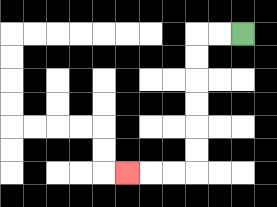{'start': '[10, 1]', 'end': '[5, 7]', 'path_directions': 'L,L,D,D,D,D,D,D,L,L,L', 'path_coordinates': '[[10, 1], [9, 1], [8, 1], [8, 2], [8, 3], [8, 4], [8, 5], [8, 6], [8, 7], [7, 7], [6, 7], [5, 7]]'}